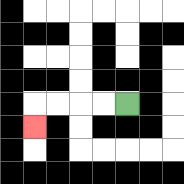{'start': '[5, 4]', 'end': '[1, 5]', 'path_directions': 'L,L,L,L,D', 'path_coordinates': '[[5, 4], [4, 4], [3, 4], [2, 4], [1, 4], [1, 5]]'}